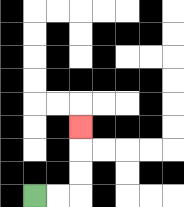{'start': '[1, 8]', 'end': '[3, 5]', 'path_directions': 'R,R,U,U,U', 'path_coordinates': '[[1, 8], [2, 8], [3, 8], [3, 7], [3, 6], [3, 5]]'}